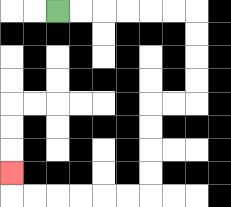{'start': '[2, 0]', 'end': '[0, 7]', 'path_directions': 'R,R,R,R,R,R,D,D,D,D,L,L,D,D,D,D,L,L,L,L,L,L,U', 'path_coordinates': '[[2, 0], [3, 0], [4, 0], [5, 0], [6, 0], [7, 0], [8, 0], [8, 1], [8, 2], [8, 3], [8, 4], [7, 4], [6, 4], [6, 5], [6, 6], [6, 7], [6, 8], [5, 8], [4, 8], [3, 8], [2, 8], [1, 8], [0, 8], [0, 7]]'}